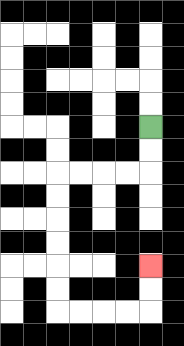{'start': '[6, 5]', 'end': '[6, 11]', 'path_directions': 'D,D,L,L,L,L,D,D,D,D,D,D,R,R,R,R,U,U', 'path_coordinates': '[[6, 5], [6, 6], [6, 7], [5, 7], [4, 7], [3, 7], [2, 7], [2, 8], [2, 9], [2, 10], [2, 11], [2, 12], [2, 13], [3, 13], [4, 13], [5, 13], [6, 13], [6, 12], [6, 11]]'}